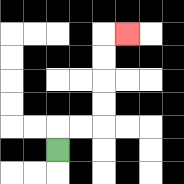{'start': '[2, 6]', 'end': '[5, 1]', 'path_directions': 'U,R,R,U,U,U,U,R', 'path_coordinates': '[[2, 6], [2, 5], [3, 5], [4, 5], [4, 4], [4, 3], [4, 2], [4, 1], [5, 1]]'}